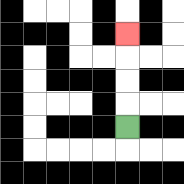{'start': '[5, 5]', 'end': '[5, 1]', 'path_directions': 'U,U,U,U', 'path_coordinates': '[[5, 5], [5, 4], [5, 3], [5, 2], [5, 1]]'}